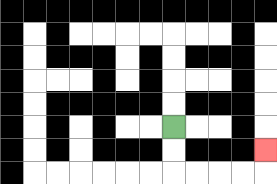{'start': '[7, 5]', 'end': '[11, 6]', 'path_directions': 'D,D,R,R,R,R,U', 'path_coordinates': '[[7, 5], [7, 6], [7, 7], [8, 7], [9, 7], [10, 7], [11, 7], [11, 6]]'}